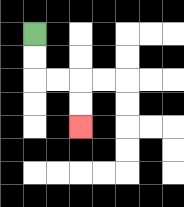{'start': '[1, 1]', 'end': '[3, 5]', 'path_directions': 'D,D,R,R,D,D', 'path_coordinates': '[[1, 1], [1, 2], [1, 3], [2, 3], [3, 3], [3, 4], [3, 5]]'}